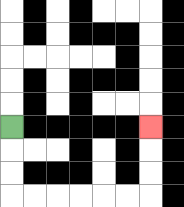{'start': '[0, 5]', 'end': '[6, 5]', 'path_directions': 'D,D,D,R,R,R,R,R,R,U,U,U', 'path_coordinates': '[[0, 5], [0, 6], [0, 7], [0, 8], [1, 8], [2, 8], [3, 8], [4, 8], [5, 8], [6, 8], [6, 7], [6, 6], [6, 5]]'}